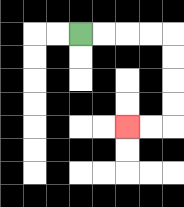{'start': '[3, 1]', 'end': '[5, 5]', 'path_directions': 'R,R,R,R,D,D,D,D,L,L', 'path_coordinates': '[[3, 1], [4, 1], [5, 1], [6, 1], [7, 1], [7, 2], [7, 3], [7, 4], [7, 5], [6, 5], [5, 5]]'}